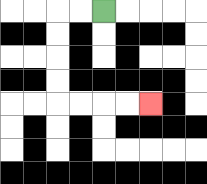{'start': '[4, 0]', 'end': '[6, 4]', 'path_directions': 'L,L,D,D,D,D,R,R,R,R', 'path_coordinates': '[[4, 0], [3, 0], [2, 0], [2, 1], [2, 2], [2, 3], [2, 4], [3, 4], [4, 4], [5, 4], [6, 4]]'}